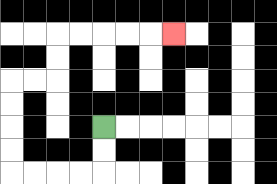{'start': '[4, 5]', 'end': '[7, 1]', 'path_directions': 'D,D,L,L,L,L,U,U,U,U,R,R,U,U,R,R,R,R,R', 'path_coordinates': '[[4, 5], [4, 6], [4, 7], [3, 7], [2, 7], [1, 7], [0, 7], [0, 6], [0, 5], [0, 4], [0, 3], [1, 3], [2, 3], [2, 2], [2, 1], [3, 1], [4, 1], [5, 1], [6, 1], [7, 1]]'}